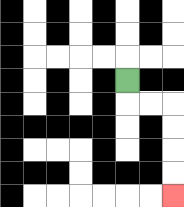{'start': '[5, 3]', 'end': '[7, 8]', 'path_directions': 'D,R,R,D,D,D,D', 'path_coordinates': '[[5, 3], [5, 4], [6, 4], [7, 4], [7, 5], [7, 6], [7, 7], [7, 8]]'}